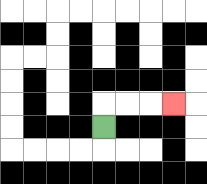{'start': '[4, 5]', 'end': '[7, 4]', 'path_directions': 'U,R,R,R', 'path_coordinates': '[[4, 5], [4, 4], [5, 4], [6, 4], [7, 4]]'}